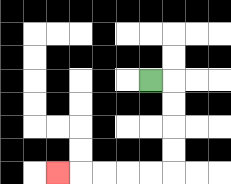{'start': '[6, 3]', 'end': '[2, 7]', 'path_directions': 'R,D,D,D,D,L,L,L,L,L', 'path_coordinates': '[[6, 3], [7, 3], [7, 4], [7, 5], [7, 6], [7, 7], [6, 7], [5, 7], [4, 7], [3, 7], [2, 7]]'}